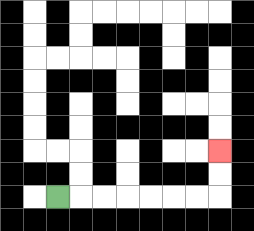{'start': '[2, 8]', 'end': '[9, 6]', 'path_directions': 'R,R,R,R,R,R,R,U,U', 'path_coordinates': '[[2, 8], [3, 8], [4, 8], [5, 8], [6, 8], [7, 8], [8, 8], [9, 8], [9, 7], [9, 6]]'}